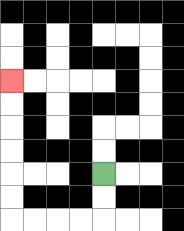{'start': '[4, 7]', 'end': '[0, 3]', 'path_directions': 'D,D,L,L,L,L,U,U,U,U,U,U', 'path_coordinates': '[[4, 7], [4, 8], [4, 9], [3, 9], [2, 9], [1, 9], [0, 9], [0, 8], [0, 7], [0, 6], [0, 5], [0, 4], [0, 3]]'}